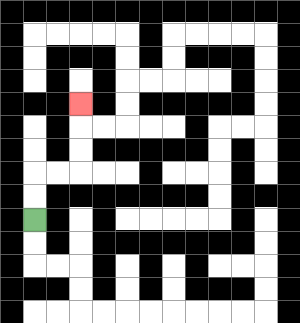{'start': '[1, 9]', 'end': '[3, 4]', 'path_directions': 'U,U,R,R,U,U,U', 'path_coordinates': '[[1, 9], [1, 8], [1, 7], [2, 7], [3, 7], [3, 6], [3, 5], [3, 4]]'}